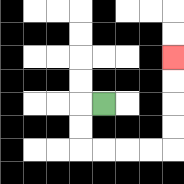{'start': '[4, 4]', 'end': '[7, 2]', 'path_directions': 'L,D,D,R,R,R,R,U,U,U,U', 'path_coordinates': '[[4, 4], [3, 4], [3, 5], [3, 6], [4, 6], [5, 6], [6, 6], [7, 6], [7, 5], [7, 4], [7, 3], [7, 2]]'}